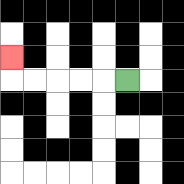{'start': '[5, 3]', 'end': '[0, 2]', 'path_directions': 'L,L,L,L,L,U', 'path_coordinates': '[[5, 3], [4, 3], [3, 3], [2, 3], [1, 3], [0, 3], [0, 2]]'}